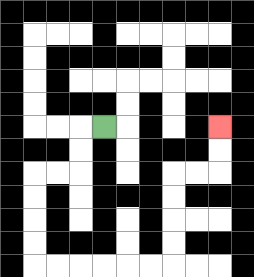{'start': '[4, 5]', 'end': '[9, 5]', 'path_directions': 'L,D,D,L,L,D,D,D,D,R,R,R,R,R,R,U,U,U,U,R,R,U,U', 'path_coordinates': '[[4, 5], [3, 5], [3, 6], [3, 7], [2, 7], [1, 7], [1, 8], [1, 9], [1, 10], [1, 11], [2, 11], [3, 11], [4, 11], [5, 11], [6, 11], [7, 11], [7, 10], [7, 9], [7, 8], [7, 7], [8, 7], [9, 7], [9, 6], [9, 5]]'}